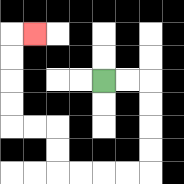{'start': '[4, 3]', 'end': '[1, 1]', 'path_directions': 'R,R,D,D,D,D,L,L,L,L,U,U,L,L,U,U,U,U,R', 'path_coordinates': '[[4, 3], [5, 3], [6, 3], [6, 4], [6, 5], [6, 6], [6, 7], [5, 7], [4, 7], [3, 7], [2, 7], [2, 6], [2, 5], [1, 5], [0, 5], [0, 4], [0, 3], [0, 2], [0, 1], [1, 1]]'}